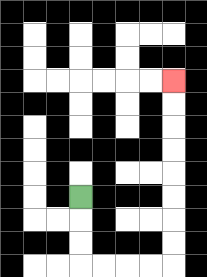{'start': '[3, 8]', 'end': '[7, 3]', 'path_directions': 'D,D,D,R,R,R,R,U,U,U,U,U,U,U,U', 'path_coordinates': '[[3, 8], [3, 9], [3, 10], [3, 11], [4, 11], [5, 11], [6, 11], [7, 11], [7, 10], [7, 9], [7, 8], [7, 7], [7, 6], [7, 5], [7, 4], [7, 3]]'}